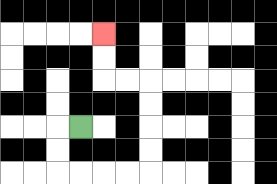{'start': '[3, 5]', 'end': '[4, 1]', 'path_directions': 'L,D,D,R,R,R,R,U,U,U,U,L,L,U,U', 'path_coordinates': '[[3, 5], [2, 5], [2, 6], [2, 7], [3, 7], [4, 7], [5, 7], [6, 7], [6, 6], [6, 5], [6, 4], [6, 3], [5, 3], [4, 3], [4, 2], [4, 1]]'}